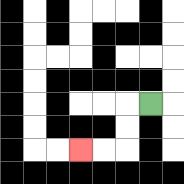{'start': '[6, 4]', 'end': '[3, 6]', 'path_directions': 'L,D,D,L,L', 'path_coordinates': '[[6, 4], [5, 4], [5, 5], [5, 6], [4, 6], [3, 6]]'}